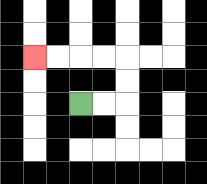{'start': '[3, 4]', 'end': '[1, 2]', 'path_directions': 'R,R,U,U,L,L,L,L', 'path_coordinates': '[[3, 4], [4, 4], [5, 4], [5, 3], [5, 2], [4, 2], [3, 2], [2, 2], [1, 2]]'}